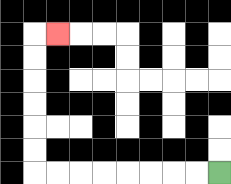{'start': '[9, 7]', 'end': '[2, 1]', 'path_directions': 'L,L,L,L,L,L,L,L,U,U,U,U,U,U,R', 'path_coordinates': '[[9, 7], [8, 7], [7, 7], [6, 7], [5, 7], [4, 7], [3, 7], [2, 7], [1, 7], [1, 6], [1, 5], [1, 4], [1, 3], [1, 2], [1, 1], [2, 1]]'}